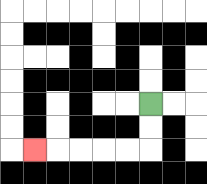{'start': '[6, 4]', 'end': '[1, 6]', 'path_directions': 'D,D,L,L,L,L,L', 'path_coordinates': '[[6, 4], [6, 5], [6, 6], [5, 6], [4, 6], [3, 6], [2, 6], [1, 6]]'}